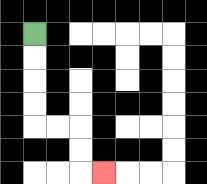{'start': '[1, 1]', 'end': '[4, 7]', 'path_directions': 'D,D,D,D,R,R,D,D,R', 'path_coordinates': '[[1, 1], [1, 2], [1, 3], [1, 4], [1, 5], [2, 5], [3, 5], [3, 6], [3, 7], [4, 7]]'}